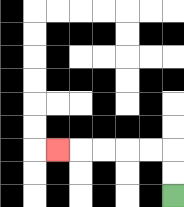{'start': '[7, 8]', 'end': '[2, 6]', 'path_directions': 'U,U,L,L,L,L,L', 'path_coordinates': '[[7, 8], [7, 7], [7, 6], [6, 6], [5, 6], [4, 6], [3, 6], [2, 6]]'}